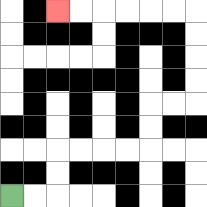{'start': '[0, 8]', 'end': '[2, 0]', 'path_directions': 'R,R,U,U,R,R,R,R,U,U,R,R,U,U,U,U,L,L,L,L,L,L', 'path_coordinates': '[[0, 8], [1, 8], [2, 8], [2, 7], [2, 6], [3, 6], [4, 6], [5, 6], [6, 6], [6, 5], [6, 4], [7, 4], [8, 4], [8, 3], [8, 2], [8, 1], [8, 0], [7, 0], [6, 0], [5, 0], [4, 0], [3, 0], [2, 0]]'}